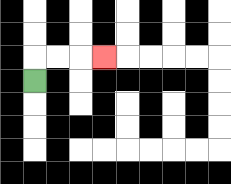{'start': '[1, 3]', 'end': '[4, 2]', 'path_directions': 'U,R,R,R', 'path_coordinates': '[[1, 3], [1, 2], [2, 2], [3, 2], [4, 2]]'}